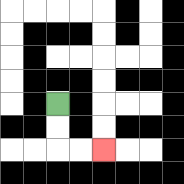{'start': '[2, 4]', 'end': '[4, 6]', 'path_directions': 'D,D,R,R', 'path_coordinates': '[[2, 4], [2, 5], [2, 6], [3, 6], [4, 6]]'}